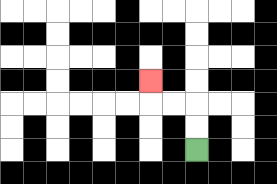{'start': '[8, 6]', 'end': '[6, 3]', 'path_directions': 'U,U,L,L,U', 'path_coordinates': '[[8, 6], [8, 5], [8, 4], [7, 4], [6, 4], [6, 3]]'}